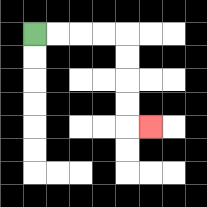{'start': '[1, 1]', 'end': '[6, 5]', 'path_directions': 'R,R,R,R,D,D,D,D,R', 'path_coordinates': '[[1, 1], [2, 1], [3, 1], [4, 1], [5, 1], [5, 2], [5, 3], [5, 4], [5, 5], [6, 5]]'}